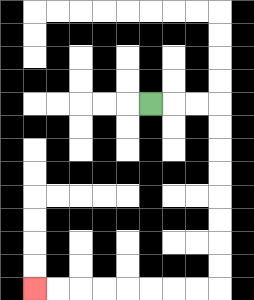{'start': '[6, 4]', 'end': '[1, 12]', 'path_directions': 'R,R,R,D,D,D,D,D,D,D,D,L,L,L,L,L,L,L,L', 'path_coordinates': '[[6, 4], [7, 4], [8, 4], [9, 4], [9, 5], [9, 6], [9, 7], [9, 8], [9, 9], [9, 10], [9, 11], [9, 12], [8, 12], [7, 12], [6, 12], [5, 12], [4, 12], [3, 12], [2, 12], [1, 12]]'}